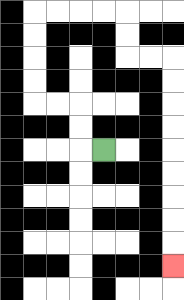{'start': '[4, 6]', 'end': '[7, 11]', 'path_directions': 'L,U,U,L,L,U,U,U,U,R,R,R,R,D,D,R,R,D,D,D,D,D,D,D,D,D', 'path_coordinates': '[[4, 6], [3, 6], [3, 5], [3, 4], [2, 4], [1, 4], [1, 3], [1, 2], [1, 1], [1, 0], [2, 0], [3, 0], [4, 0], [5, 0], [5, 1], [5, 2], [6, 2], [7, 2], [7, 3], [7, 4], [7, 5], [7, 6], [7, 7], [7, 8], [7, 9], [7, 10], [7, 11]]'}